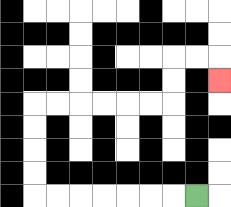{'start': '[8, 8]', 'end': '[9, 3]', 'path_directions': 'L,L,L,L,L,L,L,U,U,U,U,R,R,R,R,R,R,U,U,R,R,D', 'path_coordinates': '[[8, 8], [7, 8], [6, 8], [5, 8], [4, 8], [3, 8], [2, 8], [1, 8], [1, 7], [1, 6], [1, 5], [1, 4], [2, 4], [3, 4], [4, 4], [5, 4], [6, 4], [7, 4], [7, 3], [7, 2], [8, 2], [9, 2], [9, 3]]'}